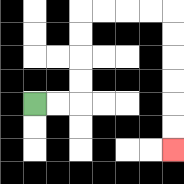{'start': '[1, 4]', 'end': '[7, 6]', 'path_directions': 'R,R,U,U,U,U,R,R,R,R,D,D,D,D,D,D', 'path_coordinates': '[[1, 4], [2, 4], [3, 4], [3, 3], [3, 2], [3, 1], [3, 0], [4, 0], [5, 0], [6, 0], [7, 0], [7, 1], [7, 2], [7, 3], [7, 4], [7, 5], [7, 6]]'}